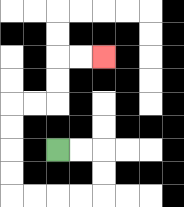{'start': '[2, 6]', 'end': '[4, 2]', 'path_directions': 'R,R,D,D,L,L,L,L,U,U,U,U,R,R,U,U,R,R', 'path_coordinates': '[[2, 6], [3, 6], [4, 6], [4, 7], [4, 8], [3, 8], [2, 8], [1, 8], [0, 8], [0, 7], [0, 6], [0, 5], [0, 4], [1, 4], [2, 4], [2, 3], [2, 2], [3, 2], [4, 2]]'}